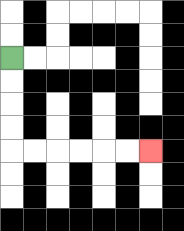{'start': '[0, 2]', 'end': '[6, 6]', 'path_directions': 'D,D,D,D,R,R,R,R,R,R', 'path_coordinates': '[[0, 2], [0, 3], [0, 4], [0, 5], [0, 6], [1, 6], [2, 6], [3, 6], [4, 6], [5, 6], [6, 6]]'}